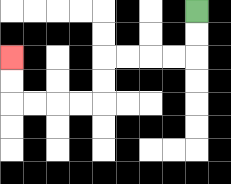{'start': '[8, 0]', 'end': '[0, 2]', 'path_directions': 'D,D,L,L,L,L,D,D,L,L,L,L,U,U', 'path_coordinates': '[[8, 0], [8, 1], [8, 2], [7, 2], [6, 2], [5, 2], [4, 2], [4, 3], [4, 4], [3, 4], [2, 4], [1, 4], [0, 4], [0, 3], [0, 2]]'}